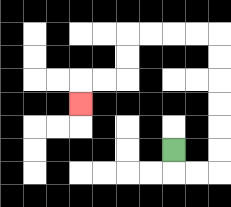{'start': '[7, 6]', 'end': '[3, 4]', 'path_directions': 'D,R,R,U,U,U,U,U,U,L,L,L,L,D,D,L,L,D', 'path_coordinates': '[[7, 6], [7, 7], [8, 7], [9, 7], [9, 6], [9, 5], [9, 4], [9, 3], [9, 2], [9, 1], [8, 1], [7, 1], [6, 1], [5, 1], [5, 2], [5, 3], [4, 3], [3, 3], [3, 4]]'}